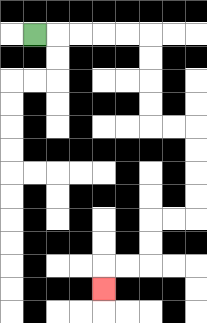{'start': '[1, 1]', 'end': '[4, 12]', 'path_directions': 'R,R,R,R,R,D,D,D,D,R,R,D,D,D,D,L,L,D,D,L,L,D', 'path_coordinates': '[[1, 1], [2, 1], [3, 1], [4, 1], [5, 1], [6, 1], [6, 2], [6, 3], [6, 4], [6, 5], [7, 5], [8, 5], [8, 6], [8, 7], [8, 8], [8, 9], [7, 9], [6, 9], [6, 10], [6, 11], [5, 11], [4, 11], [4, 12]]'}